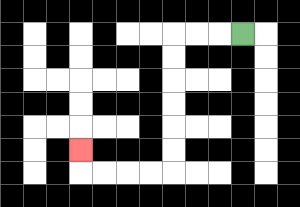{'start': '[10, 1]', 'end': '[3, 6]', 'path_directions': 'L,L,L,D,D,D,D,D,D,L,L,L,L,U', 'path_coordinates': '[[10, 1], [9, 1], [8, 1], [7, 1], [7, 2], [7, 3], [7, 4], [7, 5], [7, 6], [7, 7], [6, 7], [5, 7], [4, 7], [3, 7], [3, 6]]'}